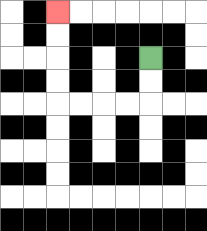{'start': '[6, 2]', 'end': '[2, 0]', 'path_directions': 'D,D,L,L,L,L,U,U,U,U', 'path_coordinates': '[[6, 2], [6, 3], [6, 4], [5, 4], [4, 4], [3, 4], [2, 4], [2, 3], [2, 2], [2, 1], [2, 0]]'}